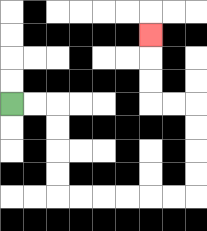{'start': '[0, 4]', 'end': '[6, 1]', 'path_directions': 'R,R,D,D,D,D,R,R,R,R,R,R,U,U,U,U,L,L,U,U,U', 'path_coordinates': '[[0, 4], [1, 4], [2, 4], [2, 5], [2, 6], [2, 7], [2, 8], [3, 8], [4, 8], [5, 8], [6, 8], [7, 8], [8, 8], [8, 7], [8, 6], [8, 5], [8, 4], [7, 4], [6, 4], [6, 3], [6, 2], [6, 1]]'}